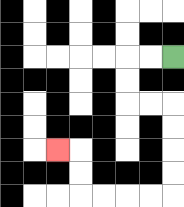{'start': '[7, 2]', 'end': '[2, 6]', 'path_directions': 'L,L,D,D,R,R,D,D,D,D,L,L,L,L,U,U,L', 'path_coordinates': '[[7, 2], [6, 2], [5, 2], [5, 3], [5, 4], [6, 4], [7, 4], [7, 5], [7, 6], [7, 7], [7, 8], [6, 8], [5, 8], [4, 8], [3, 8], [3, 7], [3, 6], [2, 6]]'}